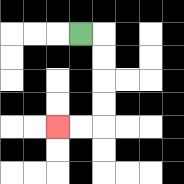{'start': '[3, 1]', 'end': '[2, 5]', 'path_directions': 'R,D,D,D,D,L,L', 'path_coordinates': '[[3, 1], [4, 1], [4, 2], [4, 3], [4, 4], [4, 5], [3, 5], [2, 5]]'}